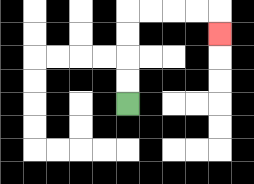{'start': '[5, 4]', 'end': '[9, 1]', 'path_directions': 'U,U,U,U,R,R,R,R,D', 'path_coordinates': '[[5, 4], [5, 3], [5, 2], [5, 1], [5, 0], [6, 0], [7, 0], [8, 0], [9, 0], [9, 1]]'}